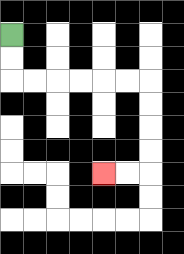{'start': '[0, 1]', 'end': '[4, 7]', 'path_directions': 'D,D,R,R,R,R,R,R,D,D,D,D,L,L', 'path_coordinates': '[[0, 1], [0, 2], [0, 3], [1, 3], [2, 3], [3, 3], [4, 3], [5, 3], [6, 3], [6, 4], [6, 5], [6, 6], [6, 7], [5, 7], [4, 7]]'}